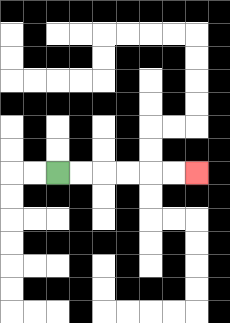{'start': '[2, 7]', 'end': '[8, 7]', 'path_directions': 'R,R,R,R,R,R', 'path_coordinates': '[[2, 7], [3, 7], [4, 7], [5, 7], [6, 7], [7, 7], [8, 7]]'}